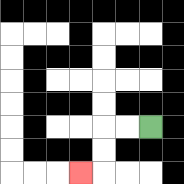{'start': '[6, 5]', 'end': '[3, 7]', 'path_directions': 'L,L,D,D,L', 'path_coordinates': '[[6, 5], [5, 5], [4, 5], [4, 6], [4, 7], [3, 7]]'}